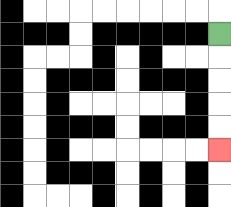{'start': '[9, 1]', 'end': '[9, 6]', 'path_directions': 'D,D,D,D,D', 'path_coordinates': '[[9, 1], [9, 2], [9, 3], [9, 4], [9, 5], [9, 6]]'}